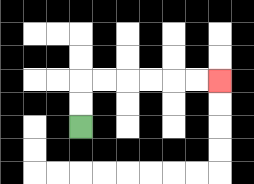{'start': '[3, 5]', 'end': '[9, 3]', 'path_directions': 'U,U,R,R,R,R,R,R', 'path_coordinates': '[[3, 5], [3, 4], [3, 3], [4, 3], [5, 3], [6, 3], [7, 3], [8, 3], [9, 3]]'}